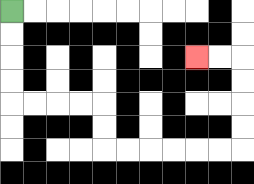{'start': '[0, 0]', 'end': '[8, 2]', 'path_directions': 'D,D,D,D,R,R,R,R,D,D,R,R,R,R,R,R,U,U,U,U,L,L', 'path_coordinates': '[[0, 0], [0, 1], [0, 2], [0, 3], [0, 4], [1, 4], [2, 4], [3, 4], [4, 4], [4, 5], [4, 6], [5, 6], [6, 6], [7, 6], [8, 6], [9, 6], [10, 6], [10, 5], [10, 4], [10, 3], [10, 2], [9, 2], [8, 2]]'}